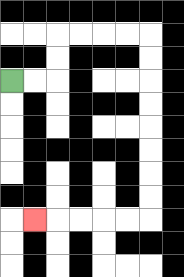{'start': '[0, 3]', 'end': '[1, 9]', 'path_directions': 'R,R,U,U,R,R,R,R,D,D,D,D,D,D,D,D,L,L,L,L,L', 'path_coordinates': '[[0, 3], [1, 3], [2, 3], [2, 2], [2, 1], [3, 1], [4, 1], [5, 1], [6, 1], [6, 2], [6, 3], [6, 4], [6, 5], [6, 6], [6, 7], [6, 8], [6, 9], [5, 9], [4, 9], [3, 9], [2, 9], [1, 9]]'}